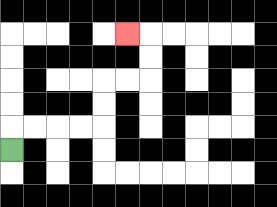{'start': '[0, 6]', 'end': '[5, 1]', 'path_directions': 'U,R,R,R,R,U,U,R,R,U,U,L', 'path_coordinates': '[[0, 6], [0, 5], [1, 5], [2, 5], [3, 5], [4, 5], [4, 4], [4, 3], [5, 3], [6, 3], [6, 2], [6, 1], [5, 1]]'}